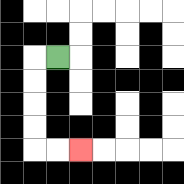{'start': '[2, 2]', 'end': '[3, 6]', 'path_directions': 'L,D,D,D,D,R,R', 'path_coordinates': '[[2, 2], [1, 2], [1, 3], [1, 4], [1, 5], [1, 6], [2, 6], [3, 6]]'}